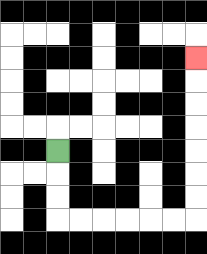{'start': '[2, 6]', 'end': '[8, 2]', 'path_directions': 'D,D,D,R,R,R,R,R,R,U,U,U,U,U,U,U', 'path_coordinates': '[[2, 6], [2, 7], [2, 8], [2, 9], [3, 9], [4, 9], [5, 9], [6, 9], [7, 9], [8, 9], [8, 8], [8, 7], [8, 6], [8, 5], [8, 4], [8, 3], [8, 2]]'}